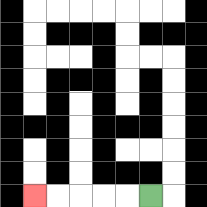{'start': '[6, 8]', 'end': '[1, 8]', 'path_directions': 'L,L,L,L,L', 'path_coordinates': '[[6, 8], [5, 8], [4, 8], [3, 8], [2, 8], [1, 8]]'}